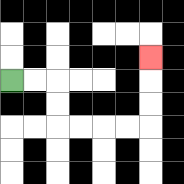{'start': '[0, 3]', 'end': '[6, 2]', 'path_directions': 'R,R,D,D,R,R,R,R,U,U,U', 'path_coordinates': '[[0, 3], [1, 3], [2, 3], [2, 4], [2, 5], [3, 5], [4, 5], [5, 5], [6, 5], [6, 4], [6, 3], [6, 2]]'}